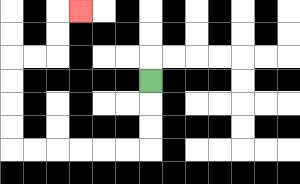{'start': '[6, 3]', 'end': '[3, 0]', 'path_directions': 'D,D,D,L,L,L,L,L,L,U,U,U,U,R,R,U,U,R', 'path_coordinates': '[[6, 3], [6, 4], [6, 5], [6, 6], [5, 6], [4, 6], [3, 6], [2, 6], [1, 6], [0, 6], [0, 5], [0, 4], [0, 3], [0, 2], [1, 2], [2, 2], [2, 1], [2, 0], [3, 0]]'}